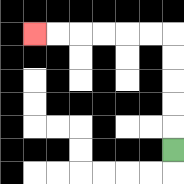{'start': '[7, 6]', 'end': '[1, 1]', 'path_directions': 'U,U,U,U,U,L,L,L,L,L,L', 'path_coordinates': '[[7, 6], [7, 5], [7, 4], [7, 3], [7, 2], [7, 1], [6, 1], [5, 1], [4, 1], [3, 1], [2, 1], [1, 1]]'}